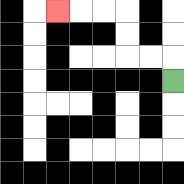{'start': '[7, 3]', 'end': '[2, 0]', 'path_directions': 'U,L,L,U,U,L,L,L', 'path_coordinates': '[[7, 3], [7, 2], [6, 2], [5, 2], [5, 1], [5, 0], [4, 0], [3, 0], [2, 0]]'}